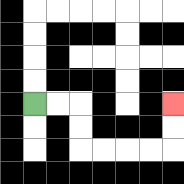{'start': '[1, 4]', 'end': '[7, 4]', 'path_directions': 'R,R,D,D,R,R,R,R,U,U', 'path_coordinates': '[[1, 4], [2, 4], [3, 4], [3, 5], [3, 6], [4, 6], [5, 6], [6, 6], [7, 6], [7, 5], [7, 4]]'}